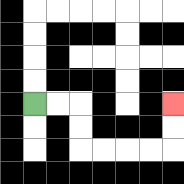{'start': '[1, 4]', 'end': '[7, 4]', 'path_directions': 'R,R,D,D,R,R,R,R,U,U', 'path_coordinates': '[[1, 4], [2, 4], [3, 4], [3, 5], [3, 6], [4, 6], [5, 6], [6, 6], [7, 6], [7, 5], [7, 4]]'}